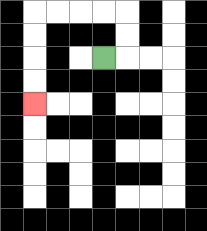{'start': '[4, 2]', 'end': '[1, 4]', 'path_directions': 'R,U,U,L,L,L,L,D,D,D,D', 'path_coordinates': '[[4, 2], [5, 2], [5, 1], [5, 0], [4, 0], [3, 0], [2, 0], [1, 0], [1, 1], [1, 2], [1, 3], [1, 4]]'}